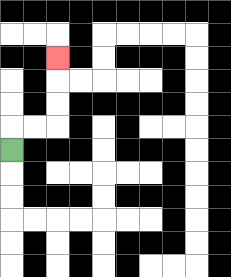{'start': '[0, 6]', 'end': '[2, 2]', 'path_directions': 'U,R,R,U,U,U', 'path_coordinates': '[[0, 6], [0, 5], [1, 5], [2, 5], [2, 4], [2, 3], [2, 2]]'}